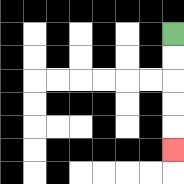{'start': '[7, 1]', 'end': '[7, 6]', 'path_directions': 'D,D,D,D,D', 'path_coordinates': '[[7, 1], [7, 2], [7, 3], [7, 4], [7, 5], [7, 6]]'}